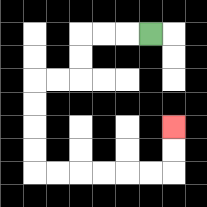{'start': '[6, 1]', 'end': '[7, 5]', 'path_directions': 'L,L,L,D,D,L,L,D,D,D,D,R,R,R,R,R,R,U,U', 'path_coordinates': '[[6, 1], [5, 1], [4, 1], [3, 1], [3, 2], [3, 3], [2, 3], [1, 3], [1, 4], [1, 5], [1, 6], [1, 7], [2, 7], [3, 7], [4, 7], [5, 7], [6, 7], [7, 7], [7, 6], [7, 5]]'}